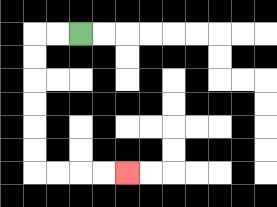{'start': '[3, 1]', 'end': '[5, 7]', 'path_directions': 'L,L,D,D,D,D,D,D,R,R,R,R', 'path_coordinates': '[[3, 1], [2, 1], [1, 1], [1, 2], [1, 3], [1, 4], [1, 5], [1, 6], [1, 7], [2, 7], [3, 7], [4, 7], [5, 7]]'}